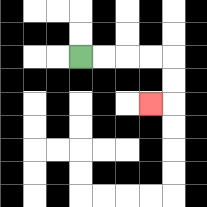{'start': '[3, 2]', 'end': '[6, 4]', 'path_directions': 'R,R,R,R,D,D,L', 'path_coordinates': '[[3, 2], [4, 2], [5, 2], [6, 2], [7, 2], [7, 3], [7, 4], [6, 4]]'}